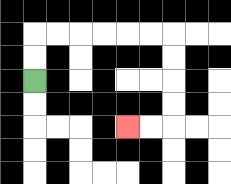{'start': '[1, 3]', 'end': '[5, 5]', 'path_directions': 'U,U,R,R,R,R,R,R,D,D,D,D,L,L', 'path_coordinates': '[[1, 3], [1, 2], [1, 1], [2, 1], [3, 1], [4, 1], [5, 1], [6, 1], [7, 1], [7, 2], [7, 3], [7, 4], [7, 5], [6, 5], [5, 5]]'}